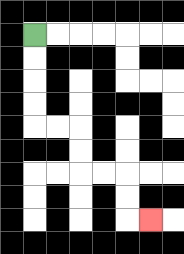{'start': '[1, 1]', 'end': '[6, 9]', 'path_directions': 'D,D,D,D,R,R,D,D,R,R,D,D,R', 'path_coordinates': '[[1, 1], [1, 2], [1, 3], [1, 4], [1, 5], [2, 5], [3, 5], [3, 6], [3, 7], [4, 7], [5, 7], [5, 8], [5, 9], [6, 9]]'}